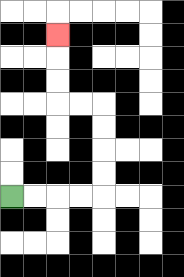{'start': '[0, 8]', 'end': '[2, 1]', 'path_directions': 'R,R,R,R,U,U,U,U,L,L,U,U,U', 'path_coordinates': '[[0, 8], [1, 8], [2, 8], [3, 8], [4, 8], [4, 7], [4, 6], [4, 5], [4, 4], [3, 4], [2, 4], [2, 3], [2, 2], [2, 1]]'}